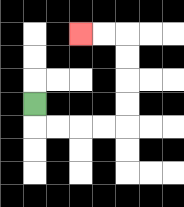{'start': '[1, 4]', 'end': '[3, 1]', 'path_directions': 'D,R,R,R,R,U,U,U,U,L,L', 'path_coordinates': '[[1, 4], [1, 5], [2, 5], [3, 5], [4, 5], [5, 5], [5, 4], [5, 3], [5, 2], [5, 1], [4, 1], [3, 1]]'}